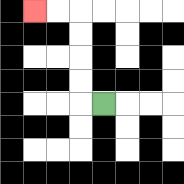{'start': '[4, 4]', 'end': '[1, 0]', 'path_directions': 'L,U,U,U,U,L,L', 'path_coordinates': '[[4, 4], [3, 4], [3, 3], [3, 2], [3, 1], [3, 0], [2, 0], [1, 0]]'}